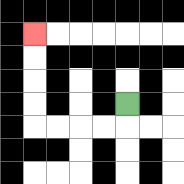{'start': '[5, 4]', 'end': '[1, 1]', 'path_directions': 'D,L,L,L,L,U,U,U,U', 'path_coordinates': '[[5, 4], [5, 5], [4, 5], [3, 5], [2, 5], [1, 5], [1, 4], [1, 3], [1, 2], [1, 1]]'}